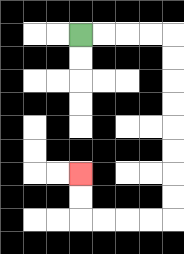{'start': '[3, 1]', 'end': '[3, 7]', 'path_directions': 'R,R,R,R,D,D,D,D,D,D,D,D,L,L,L,L,U,U', 'path_coordinates': '[[3, 1], [4, 1], [5, 1], [6, 1], [7, 1], [7, 2], [7, 3], [7, 4], [7, 5], [7, 6], [7, 7], [7, 8], [7, 9], [6, 9], [5, 9], [4, 9], [3, 9], [3, 8], [3, 7]]'}